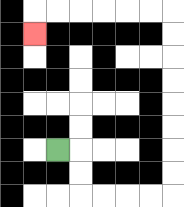{'start': '[2, 6]', 'end': '[1, 1]', 'path_directions': 'R,D,D,R,R,R,R,U,U,U,U,U,U,U,U,L,L,L,L,L,L,D', 'path_coordinates': '[[2, 6], [3, 6], [3, 7], [3, 8], [4, 8], [5, 8], [6, 8], [7, 8], [7, 7], [7, 6], [7, 5], [7, 4], [7, 3], [7, 2], [7, 1], [7, 0], [6, 0], [5, 0], [4, 0], [3, 0], [2, 0], [1, 0], [1, 1]]'}